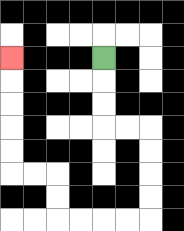{'start': '[4, 2]', 'end': '[0, 2]', 'path_directions': 'D,D,D,R,R,D,D,D,D,L,L,L,L,U,U,L,L,U,U,U,U,U', 'path_coordinates': '[[4, 2], [4, 3], [4, 4], [4, 5], [5, 5], [6, 5], [6, 6], [6, 7], [6, 8], [6, 9], [5, 9], [4, 9], [3, 9], [2, 9], [2, 8], [2, 7], [1, 7], [0, 7], [0, 6], [0, 5], [0, 4], [0, 3], [0, 2]]'}